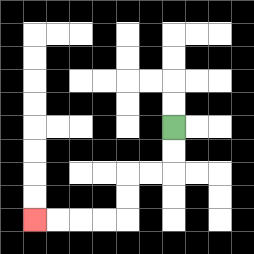{'start': '[7, 5]', 'end': '[1, 9]', 'path_directions': 'D,D,L,L,D,D,L,L,L,L', 'path_coordinates': '[[7, 5], [7, 6], [7, 7], [6, 7], [5, 7], [5, 8], [5, 9], [4, 9], [3, 9], [2, 9], [1, 9]]'}